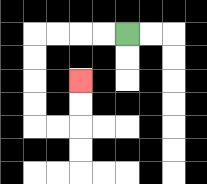{'start': '[5, 1]', 'end': '[3, 3]', 'path_directions': 'L,L,L,L,D,D,D,D,R,R,U,U', 'path_coordinates': '[[5, 1], [4, 1], [3, 1], [2, 1], [1, 1], [1, 2], [1, 3], [1, 4], [1, 5], [2, 5], [3, 5], [3, 4], [3, 3]]'}